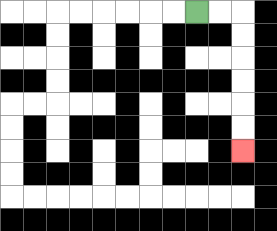{'start': '[8, 0]', 'end': '[10, 6]', 'path_directions': 'R,R,D,D,D,D,D,D', 'path_coordinates': '[[8, 0], [9, 0], [10, 0], [10, 1], [10, 2], [10, 3], [10, 4], [10, 5], [10, 6]]'}